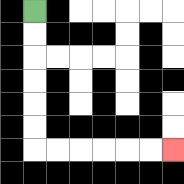{'start': '[1, 0]', 'end': '[7, 6]', 'path_directions': 'D,D,D,D,D,D,R,R,R,R,R,R', 'path_coordinates': '[[1, 0], [1, 1], [1, 2], [1, 3], [1, 4], [1, 5], [1, 6], [2, 6], [3, 6], [4, 6], [5, 6], [6, 6], [7, 6]]'}